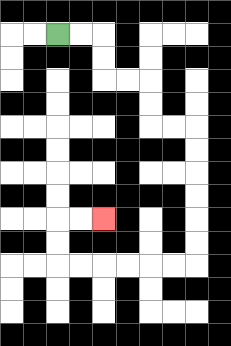{'start': '[2, 1]', 'end': '[4, 9]', 'path_directions': 'R,R,D,D,R,R,D,D,R,R,D,D,D,D,D,D,L,L,L,L,L,L,U,U,R,R', 'path_coordinates': '[[2, 1], [3, 1], [4, 1], [4, 2], [4, 3], [5, 3], [6, 3], [6, 4], [6, 5], [7, 5], [8, 5], [8, 6], [8, 7], [8, 8], [8, 9], [8, 10], [8, 11], [7, 11], [6, 11], [5, 11], [4, 11], [3, 11], [2, 11], [2, 10], [2, 9], [3, 9], [4, 9]]'}